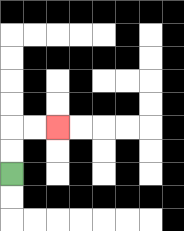{'start': '[0, 7]', 'end': '[2, 5]', 'path_directions': 'U,U,R,R', 'path_coordinates': '[[0, 7], [0, 6], [0, 5], [1, 5], [2, 5]]'}